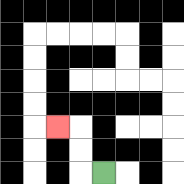{'start': '[4, 7]', 'end': '[2, 5]', 'path_directions': 'L,U,U,L', 'path_coordinates': '[[4, 7], [3, 7], [3, 6], [3, 5], [2, 5]]'}